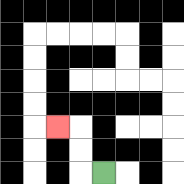{'start': '[4, 7]', 'end': '[2, 5]', 'path_directions': 'L,U,U,L', 'path_coordinates': '[[4, 7], [3, 7], [3, 6], [3, 5], [2, 5]]'}